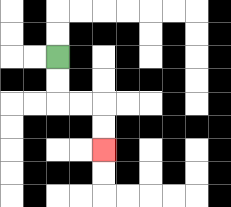{'start': '[2, 2]', 'end': '[4, 6]', 'path_directions': 'D,D,R,R,D,D', 'path_coordinates': '[[2, 2], [2, 3], [2, 4], [3, 4], [4, 4], [4, 5], [4, 6]]'}